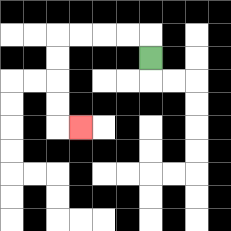{'start': '[6, 2]', 'end': '[3, 5]', 'path_directions': 'U,L,L,L,L,D,D,D,D,R', 'path_coordinates': '[[6, 2], [6, 1], [5, 1], [4, 1], [3, 1], [2, 1], [2, 2], [2, 3], [2, 4], [2, 5], [3, 5]]'}